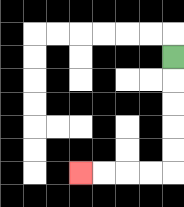{'start': '[7, 2]', 'end': '[3, 7]', 'path_directions': 'D,D,D,D,D,L,L,L,L', 'path_coordinates': '[[7, 2], [7, 3], [7, 4], [7, 5], [7, 6], [7, 7], [6, 7], [5, 7], [4, 7], [3, 7]]'}